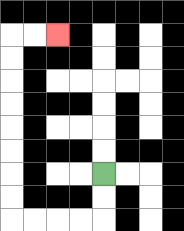{'start': '[4, 7]', 'end': '[2, 1]', 'path_directions': 'D,D,L,L,L,L,U,U,U,U,U,U,U,U,R,R', 'path_coordinates': '[[4, 7], [4, 8], [4, 9], [3, 9], [2, 9], [1, 9], [0, 9], [0, 8], [0, 7], [0, 6], [0, 5], [0, 4], [0, 3], [0, 2], [0, 1], [1, 1], [2, 1]]'}